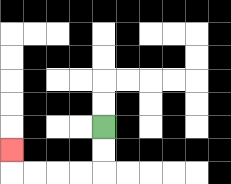{'start': '[4, 5]', 'end': '[0, 6]', 'path_directions': 'D,D,L,L,L,L,U', 'path_coordinates': '[[4, 5], [4, 6], [4, 7], [3, 7], [2, 7], [1, 7], [0, 7], [0, 6]]'}